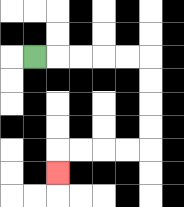{'start': '[1, 2]', 'end': '[2, 7]', 'path_directions': 'R,R,R,R,R,D,D,D,D,L,L,L,L,D', 'path_coordinates': '[[1, 2], [2, 2], [3, 2], [4, 2], [5, 2], [6, 2], [6, 3], [6, 4], [6, 5], [6, 6], [5, 6], [4, 6], [3, 6], [2, 6], [2, 7]]'}